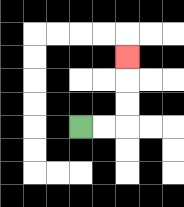{'start': '[3, 5]', 'end': '[5, 2]', 'path_directions': 'R,R,U,U,U', 'path_coordinates': '[[3, 5], [4, 5], [5, 5], [5, 4], [5, 3], [5, 2]]'}